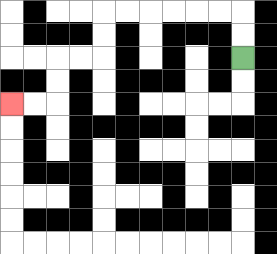{'start': '[10, 2]', 'end': '[0, 4]', 'path_directions': 'U,U,L,L,L,L,L,L,D,D,L,L,D,D,L,L', 'path_coordinates': '[[10, 2], [10, 1], [10, 0], [9, 0], [8, 0], [7, 0], [6, 0], [5, 0], [4, 0], [4, 1], [4, 2], [3, 2], [2, 2], [2, 3], [2, 4], [1, 4], [0, 4]]'}